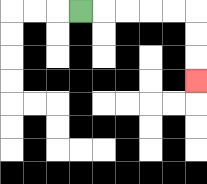{'start': '[3, 0]', 'end': '[8, 3]', 'path_directions': 'R,R,R,R,R,D,D,D', 'path_coordinates': '[[3, 0], [4, 0], [5, 0], [6, 0], [7, 0], [8, 0], [8, 1], [8, 2], [8, 3]]'}